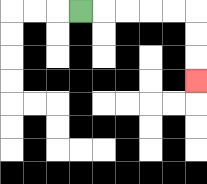{'start': '[3, 0]', 'end': '[8, 3]', 'path_directions': 'R,R,R,R,R,D,D,D', 'path_coordinates': '[[3, 0], [4, 0], [5, 0], [6, 0], [7, 0], [8, 0], [8, 1], [8, 2], [8, 3]]'}